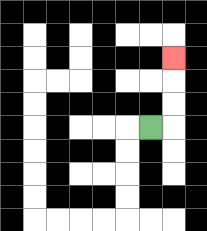{'start': '[6, 5]', 'end': '[7, 2]', 'path_directions': 'R,U,U,U', 'path_coordinates': '[[6, 5], [7, 5], [7, 4], [7, 3], [7, 2]]'}